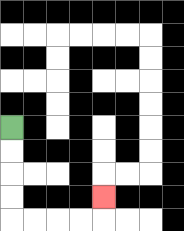{'start': '[0, 5]', 'end': '[4, 8]', 'path_directions': 'D,D,D,D,R,R,R,R,U', 'path_coordinates': '[[0, 5], [0, 6], [0, 7], [0, 8], [0, 9], [1, 9], [2, 9], [3, 9], [4, 9], [4, 8]]'}